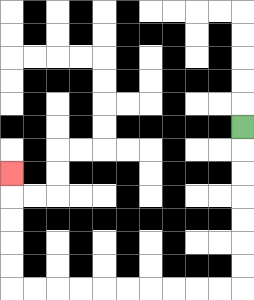{'start': '[10, 5]', 'end': '[0, 7]', 'path_directions': 'D,D,D,D,D,D,D,L,L,L,L,L,L,L,L,L,L,U,U,U,U,U', 'path_coordinates': '[[10, 5], [10, 6], [10, 7], [10, 8], [10, 9], [10, 10], [10, 11], [10, 12], [9, 12], [8, 12], [7, 12], [6, 12], [5, 12], [4, 12], [3, 12], [2, 12], [1, 12], [0, 12], [0, 11], [0, 10], [0, 9], [0, 8], [0, 7]]'}